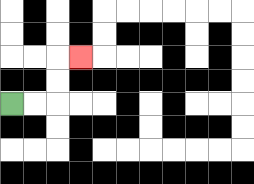{'start': '[0, 4]', 'end': '[3, 2]', 'path_directions': 'R,R,U,U,R', 'path_coordinates': '[[0, 4], [1, 4], [2, 4], [2, 3], [2, 2], [3, 2]]'}